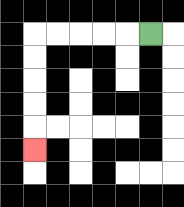{'start': '[6, 1]', 'end': '[1, 6]', 'path_directions': 'L,L,L,L,L,D,D,D,D,D', 'path_coordinates': '[[6, 1], [5, 1], [4, 1], [3, 1], [2, 1], [1, 1], [1, 2], [1, 3], [1, 4], [1, 5], [1, 6]]'}